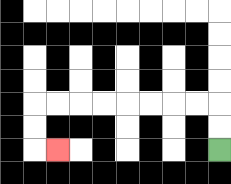{'start': '[9, 6]', 'end': '[2, 6]', 'path_directions': 'U,U,L,L,L,L,L,L,L,L,D,D,R', 'path_coordinates': '[[9, 6], [9, 5], [9, 4], [8, 4], [7, 4], [6, 4], [5, 4], [4, 4], [3, 4], [2, 4], [1, 4], [1, 5], [1, 6], [2, 6]]'}